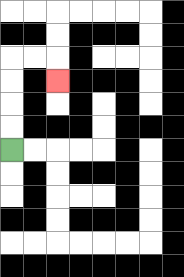{'start': '[0, 6]', 'end': '[2, 3]', 'path_directions': 'U,U,U,U,R,R,D', 'path_coordinates': '[[0, 6], [0, 5], [0, 4], [0, 3], [0, 2], [1, 2], [2, 2], [2, 3]]'}